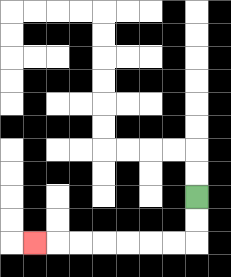{'start': '[8, 8]', 'end': '[1, 10]', 'path_directions': 'D,D,L,L,L,L,L,L,L', 'path_coordinates': '[[8, 8], [8, 9], [8, 10], [7, 10], [6, 10], [5, 10], [4, 10], [3, 10], [2, 10], [1, 10]]'}